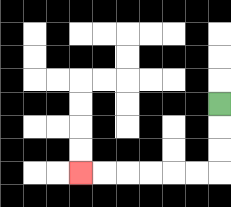{'start': '[9, 4]', 'end': '[3, 7]', 'path_directions': 'D,D,D,L,L,L,L,L,L', 'path_coordinates': '[[9, 4], [9, 5], [9, 6], [9, 7], [8, 7], [7, 7], [6, 7], [5, 7], [4, 7], [3, 7]]'}